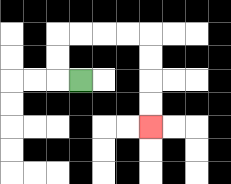{'start': '[3, 3]', 'end': '[6, 5]', 'path_directions': 'L,U,U,R,R,R,R,D,D,D,D', 'path_coordinates': '[[3, 3], [2, 3], [2, 2], [2, 1], [3, 1], [4, 1], [5, 1], [6, 1], [6, 2], [6, 3], [6, 4], [6, 5]]'}